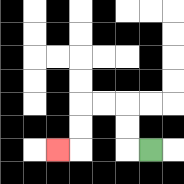{'start': '[6, 6]', 'end': '[2, 6]', 'path_directions': 'L,U,U,L,L,D,D,L', 'path_coordinates': '[[6, 6], [5, 6], [5, 5], [5, 4], [4, 4], [3, 4], [3, 5], [3, 6], [2, 6]]'}